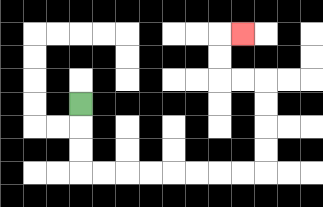{'start': '[3, 4]', 'end': '[10, 1]', 'path_directions': 'D,D,D,R,R,R,R,R,R,R,R,U,U,U,U,L,L,U,U,R', 'path_coordinates': '[[3, 4], [3, 5], [3, 6], [3, 7], [4, 7], [5, 7], [6, 7], [7, 7], [8, 7], [9, 7], [10, 7], [11, 7], [11, 6], [11, 5], [11, 4], [11, 3], [10, 3], [9, 3], [9, 2], [9, 1], [10, 1]]'}